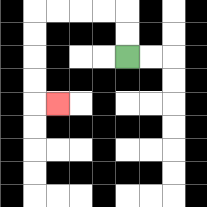{'start': '[5, 2]', 'end': '[2, 4]', 'path_directions': 'U,U,L,L,L,L,D,D,D,D,R', 'path_coordinates': '[[5, 2], [5, 1], [5, 0], [4, 0], [3, 0], [2, 0], [1, 0], [1, 1], [1, 2], [1, 3], [1, 4], [2, 4]]'}